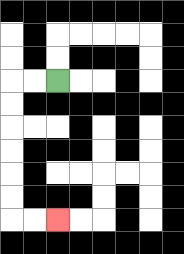{'start': '[2, 3]', 'end': '[2, 9]', 'path_directions': 'L,L,D,D,D,D,D,D,R,R', 'path_coordinates': '[[2, 3], [1, 3], [0, 3], [0, 4], [0, 5], [0, 6], [0, 7], [0, 8], [0, 9], [1, 9], [2, 9]]'}